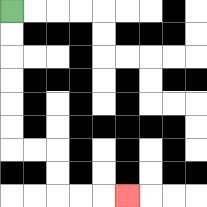{'start': '[0, 0]', 'end': '[5, 8]', 'path_directions': 'D,D,D,D,D,D,R,R,D,D,R,R,R', 'path_coordinates': '[[0, 0], [0, 1], [0, 2], [0, 3], [0, 4], [0, 5], [0, 6], [1, 6], [2, 6], [2, 7], [2, 8], [3, 8], [4, 8], [5, 8]]'}